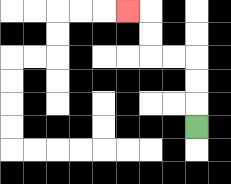{'start': '[8, 5]', 'end': '[5, 0]', 'path_directions': 'U,U,U,L,L,U,U,L', 'path_coordinates': '[[8, 5], [8, 4], [8, 3], [8, 2], [7, 2], [6, 2], [6, 1], [6, 0], [5, 0]]'}